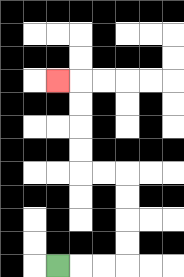{'start': '[2, 11]', 'end': '[2, 3]', 'path_directions': 'R,R,R,U,U,U,U,L,L,U,U,U,U,L', 'path_coordinates': '[[2, 11], [3, 11], [4, 11], [5, 11], [5, 10], [5, 9], [5, 8], [5, 7], [4, 7], [3, 7], [3, 6], [3, 5], [3, 4], [3, 3], [2, 3]]'}